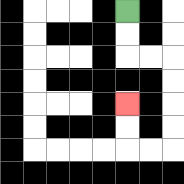{'start': '[5, 0]', 'end': '[5, 4]', 'path_directions': 'D,D,R,R,D,D,D,D,L,L,U,U', 'path_coordinates': '[[5, 0], [5, 1], [5, 2], [6, 2], [7, 2], [7, 3], [7, 4], [7, 5], [7, 6], [6, 6], [5, 6], [5, 5], [5, 4]]'}